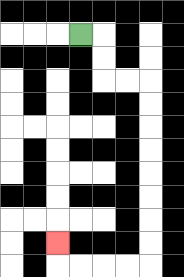{'start': '[3, 1]', 'end': '[2, 10]', 'path_directions': 'R,D,D,R,R,D,D,D,D,D,D,D,D,L,L,L,L,U', 'path_coordinates': '[[3, 1], [4, 1], [4, 2], [4, 3], [5, 3], [6, 3], [6, 4], [6, 5], [6, 6], [6, 7], [6, 8], [6, 9], [6, 10], [6, 11], [5, 11], [4, 11], [3, 11], [2, 11], [2, 10]]'}